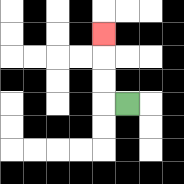{'start': '[5, 4]', 'end': '[4, 1]', 'path_directions': 'L,U,U,U', 'path_coordinates': '[[5, 4], [4, 4], [4, 3], [4, 2], [4, 1]]'}